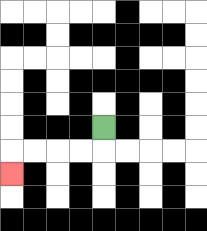{'start': '[4, 5]', 'end': '[0, 7]', 'path_directions': 'D,L,L,L,L,D', 'path_coordinates': '[[4, 5], [4, 6], [3, 6], [2, 6], [1, 6], [0, 6], [0, 7]]'}